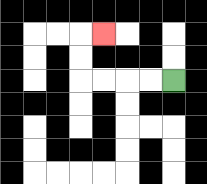{'start': '[7, 3]', 'end': '[4, 1]', 'path_directions': 'L,L,L,L,U,U,R', 'path_coordinates': '[[7, 3], [6, 3], [5, 3], [4, 3], [3, 3], [3, 2], [3, 1], [4, 1]]'}